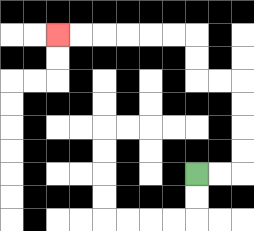{'start': '[8, 7]', 'end': '[2, 1]', 'path_directions': 'R,R,U,U,U,U,L,L,U,U,L,L,L,L,L,L', 'path_coordinates': '[[8, 7], [9, 7], [10, 7], [10, 6], [10, 5], [10, 4], [10, 3], [9, 3], [8, 3], [8, 2], [8, 1], [7, 1], [6, 1], [5, 1], [4, 1], [3, 1], [2, 1]]'}